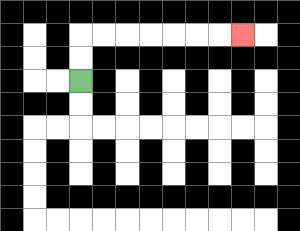{'start': '[3, 3]', 'end': '[10, 1]', 'path_directions': 'U,U,R,R,R,R,R,R,R', 'path_coordinates': '[[3, 3], [3, 2], [3, 1], [4, 1], [5, 1], [6, 1], [7, 1], [8, 1], [9, 1], [10, 1]]'}